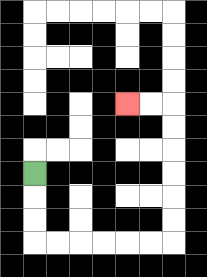{'start': '[1, 7]', 'end': '[5, 4]', 'path_directions': 'D,D,D,R,R,R,R,R,R,U,U,U,U,U,U,L,L', 'path_coordinates': '[[1, 7], [1, 8], [1, 9], [1, 10], [2, 10], [3, 10], [4, 10], [5, 10], [6, 10], [7, 10], [7, 9], [7, 8], [7, 7], [7, 6], [7, 5], [7, 4], [6, 4], [5, 4]]'}